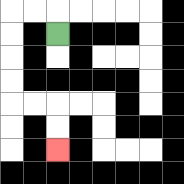{'start': '[2, 1]', 'end': '[2, 6]', 'path_directions': 'U,L,L,D,D,D,D,R,R,D,D', 'path_coordinates': '[[2, 1], [2, 0], [1, 0], [0, 0], [0, 1], [0, 2], [0, 3], [0, 4], [1, 4], [2, 4], [2, 5], [2, 6]]'}